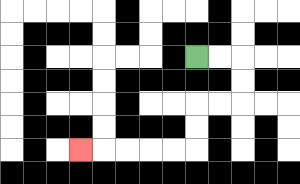{'start': '[8, 2]', 'end': '[3, 6]', 'path_directions': 'R,R,D,D,L,L,D,D,L,L,L,L,L', 'path_coordinates': '[[8, 2], [9, 2], [10, 2], [10, 3], [10, 4], [9, 4], [8, 4], [8, 5], [8, 6], [7, 6], [6, 6], [5, 6], [4, 6], [3, 6]]'}